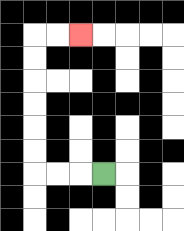{'start': '[4, 7]', 'end': '[3, 1]', 'path_directions': 'L,L,L,U,U,U,U,U,U,R,R', 'path_coordinates': '[[4, 7], [3, 7], [2, 7], [1, 7], [1, 6], [1, 5], [1, 4], [1, 3], [1, 2], [1, 1], [2, 1], [3, 1]]'}